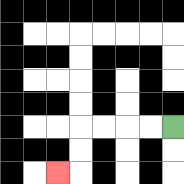{'start': '[7, 5]', 'end': '[2, 7]', 'path_directions': 'L,L,L,L,D,D,L', 'path_coordinates': '[[7, 5], [6, 5], [5, 5], [4, 5], [3, 5], [3, 6], [3, 7], [2, 7]]'}